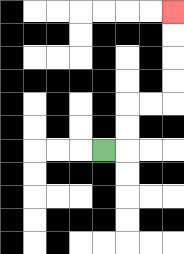{'start': '[4, 6]', 'end': '[7, 0]', 'path_directions': 'R,U,U,R,R,U,U,U,U', 'path_coordinates': '[[4, 6], [5, 6], [5, 5], [5, 4], [6, 4], [7, 4], [7, 3], [7, 2], [7, 1], [7, 0]]'}